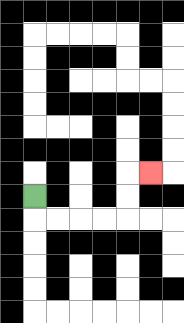{'start': '[1, 8]', 'end': '[6, 7]', 'path_directions': 'D,R,R,R,R,U,U,R', 'path_coordinates': '[[1, 8], [1, 9], [2, 9], [3, 9], [4, 9], [5, 9], [5, 8], [5, 7], [6, 7]]'}